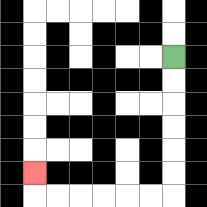{'start': '[7, 2]', 'end': '[1, 7]', 'path_directions': 'D,D,D,D,D,D,L,L,L,L,L,L,U', 'path_coordinates': '[[7, 2], [7, 3], [7, 4], [7, 5], [7, 6], [7, 7], [7, 8], [6, 8], [5, 8], [4, 8], [3, 8], [2, 8], [1, 8], [1, 7]]'}